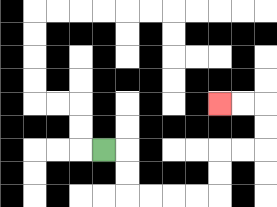{'start': '[4, 6]', 'end': '[9, 4]', 'path_directions': 'R,D,D,R,R,R,R,U,U,R,R,U,U,L,L', 'path_coordinates': '[[4, 6], [5, 6], [5, 7], [5, 8], [6, 8], [7, 8], [8, 8], [9, 8], [9, 7], [9, 6], [10, 6], [11, 6], [11, 5], [11, 4], [10, 4], [9, 4]]'}